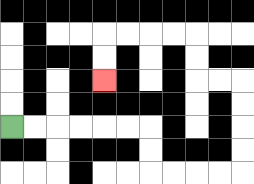{'start': '[0, 5]', 'end': '[4, 3]', 'path_directions': 'R,R,R,R,R,R,D,D,R,R,R,R,U,U,U,U,L,L,U,U,L,L,L,L,D,D', 'path_coordinates': '[[0, 5], [1, 5], [2, 5], [3, 5], [4, 5], [5, 5], [6, 5], [6, 6], [6, 7], [7, 7], [8, 7], [9, 7], [10, 7], [10, 6], [10, 5], [10, 4], [10, 3], [9, 3], [8, 3], [8, 2], [8, 1], [7, 1], [6, 1], [5, 1], [4, 1], [4, 2], [4, 3]]'}